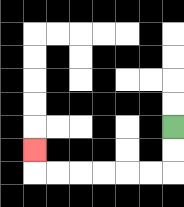{'start': '[7, 5]', 'end': '[1, 6]', 'path_directions': 'D,D,L,L,L,L,L,L,U', 'path_coordinates': '[[7, 5], [7, 6], [7, 7], [6, 7], [5, 7], [4, 7], [3, 7], [2, 7], [1, 7], [1, 6]]'}